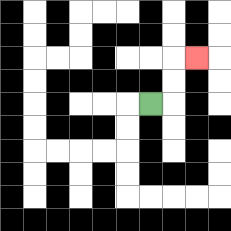{'start': '[6, 4]', 'end': '[8, 2]', 'path_directions': 'R,U,U,R', 'path_coordinates': '[[6, 4], [7, 4], [7, 3], [7, 2], [8, 2]]'}